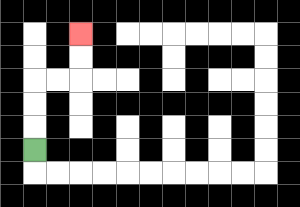{'start': '[1, 6]', 'end': '[3, 1]', 'path_directions': 'U,U,U,R,R,U,U', 'path_coordinates': '[[1, 6], [1, 5], [1, 4], [1, 3], [2, 3], [3, 3], [3, 2], [3, 1]]'}